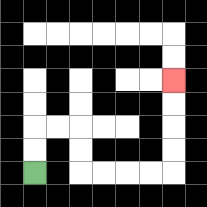{'start': '[1, 7]', 'end': '[7, 3]', 'path_directions': 'U,U,R,R,D,D,R,R,R,R,U,U,U,U', 'path_coordinates': '[[1, 7], [1, 6], [1, 5], [2, 5], [3, 5], [3, 6], [3, 7], [4, 7], [5, 7], [6, 7], [7, 7], [7, 6], [7, 5], [7, 4], [7, 3]]'}